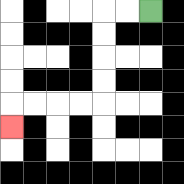{'start': '[6, 0]', 'end': '[0, 5]', 'path_directions': 'L,L,D,D,D,D,L,L,L,L,D', 'path_coordinates': '[[6, 0], [5, 0], [4, 0], [4, 1], [4, 2], [4, 3], [4, 4], [3, 4], [2, 4], [1, 4], [0, 4], [0, 5]]'}